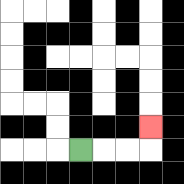{'start': '[3, 6]', 'end': '[6, 5]', 'path_directions': 'R,R,R,U', 'path_coordinates': '[[3, 6], [4, 6], [5, 6], [6, 6], [6, 5]]'}